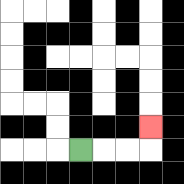{'start': '[3, 6]', 'end': '[6, 5]', 'path_directions': 'R,R,R,U', 'path_coordinates': '[[3, 6], [4, 6], [5, 6], [6, 6], [6, 5]]'}